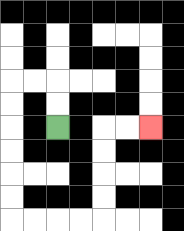{'start': '[2, 5]', 'end': '[6, 5]', 'path_directions': 'U,U,L,L,D,D,D,D,D,D,R,R,R,R,U,U,U,U,R,R', 'path_coordinates': '[[2, 5], [2, 4], [2, 3], [1, 3], [0, 3], [0, 4], [0, 5], [0, 6], [0, 7], [0, 8], [0, 9], [1, 9], [2, 9], [3, 9], [4, 9], [4, 8], [4, 7], [4, 6], [4, 5], [5, 5], [6, 5]]'}